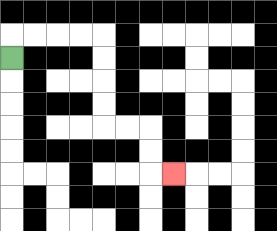{'start': '[0, 2]', 'end': '[7, 7]', 'path_directions': 'U,R,R,R,R,D,D,D,D,R,R,D,D,R', 'path_coordinates': '[[0, 2], [0, 1], [1, 1], [2, 1], [3, 1], [4, 1], [4, 2], [4, 3], [4, 4], [4, 5], [5, 5], [6, 5], [6, 6], [6, 7], [7, 7]]'}